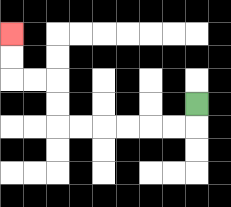{'start': '[8, 4]', 'end': '[0, 1]', 'path_directions': 'D,L,L,L,L,L,L,U,U,L,L,U,U', 'path_coordinates': '[[8, 4], [8, 5], [7, 5], [6, 5], [5, 5], [4, 5], [3, 5], [2, 5], [2, 4], [2, 3], [1, 3], [0, 3], [0, 2], [0, 1]]'}